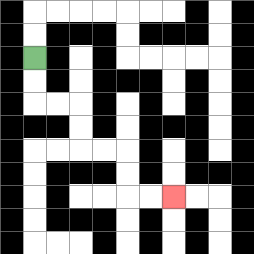{'start': '[1, 2]', 'end': '[7, 8]', 'path_directions': 'D,D,R,R,D,D,R,R,D,D,R,R', 'path_coordinates': '[[1, 2], [1, 3], [1, 4], [2, 4], [3, 4], [3, 5], [3, 6], [4, 6], [5, 6], [5, 7], [5, 8], [6, 8], [7, 8]]'}